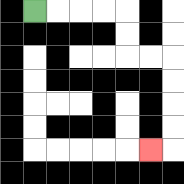{'start': '[1, 0]', 'end': '[6, 6]', 'path_directions': 'R,R,R,R,D,D,R,R,D,D,D,D,L', 'path_coordinates': '[[1, 0], [2, 0], [3, 0], [4, 0], [5, 0], [5, 1], [5, 2], [6, 2], [7, 2], [7, 3], [7, 4], [7, 5], [7, 6], [6, 6]]'}